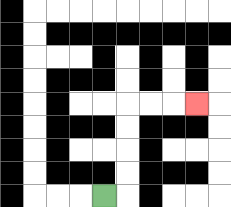{'start': '[4, 8]', 'end': '[8, 4]', 'path_directions': 'R,U,U,U,U,R,R,R', 'path_coordinates': '[[4, 8], [5, 8], [5, 7], [5, 6], [5, 5], [5, 4], [6, 4], [7, 4], [8, 4]]'}